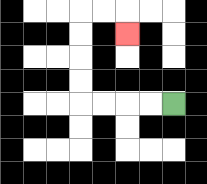{'start': '[7, 4]', 'end': '[5, 1]', 'path_directions': 'L,L,L,L,U,U,U,U,R,R,D', 'path_coordinates': '[[7, 4], [6, 4], [5, 4], [4, 4], [3, 4], [3, 3], [3, 2], [3, 1], [3, 0], [4, 0], [5, 0], [5, 1]]'}